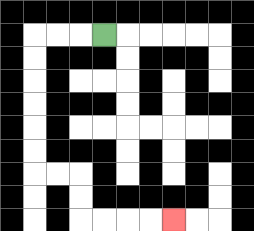{'start': '[4, 1]', 'end': '[7, 9]', 'path_directions': 'L,L,L,D,D,D,D,D,D,R,R,D,D,R,R,R,R', 'path_coordinates': '[[4, 1], [3, 1], [2, 1], [1, 1], [1, 2], [1, 3], [1, 4], [1, 5], [1, 6], [1, 7], [2, 7], [3, 7], [3, 8], [3, 9], [4, 9], [5, 9], [6, 9], [7, 9]]'}